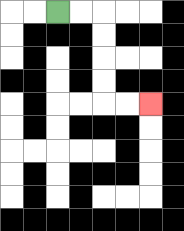{'start': '[2, 0]', 'end': '[6, 4]', 'path_directions': 'R,R,D,D,D,D,R,R', 'path_coordinates': '[[2, 0], [3, 0], [4, 0], [4, 1], [4, 2], [4, 3], [4, 4], [5, 4], [6, 4]]'}